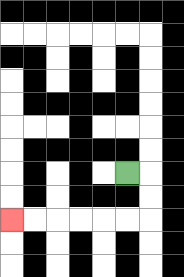{'start': '[5, 7]', 'end': '[0, 9]', 'path_directions': 'R,D,D,L,L,L,L,L,L', 'path_coordinates': '[[5, 7], [6, 7], [6, 8], [6, 9], [5, 9], [4, 9], [3, 9], [2, 9], [1, 9], [0, 9]]'}